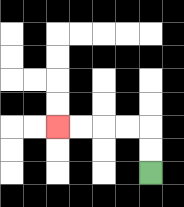{'start': '[6, 7]', 'end': '[2, 5]', 'path_directions': 'U,U,L,L,L,L', 'path_coordinates': '[[6, 7], [6, 6], [6, 5], [5, 5], [4, 5], [3, 5], [2, 5]]'}